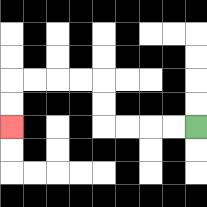{'start': '[8, 5]', 'end': '[0, 5]', 'path_directions': 'L,L,L,L,U,U,L,L,L,L,D,D', 'path_coordinates': '[[8, 5], [7, 5], [6, 5], [5, 5], [4, 5], [4, 4], [4, 3], [3, 3], [2, 3], [1, 3], [0, 3], [0, 4], [0, 5]]'}